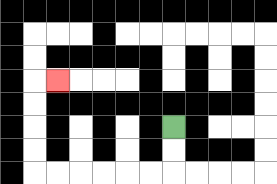{'start': '[7, 5]', 'end': '[2, 3]', 'path_directions': 'D,D,L,L,L,L,L,L,U,U,U,U,R', 'path_coordinates': '[[7, 5], [7, 6], [7, 7], [6, 7], [5, 7], [4, 7], [3, 7], [2, 7], [1, 7], [1, 6], [1, 5], [1, 4], [1, 3], [2, 3]]'}